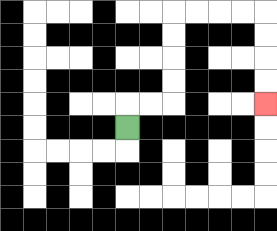{'start': '[5, 5]', 'end': '[11, 4]', 'path_directions': 'U,R,R,U,U,U,U,R,R,R,R,D,D,D,D', 'path_coordinates': '[[5, 5], [5, 4], [6, 4], [7, 4], [7, 3], [7, 2], [7, 1], [7, 0], [8, 0], [9, 0], [10, 0], [11, 0], [11, 1], [11, 2], [11, 3], [11, 4]]'}